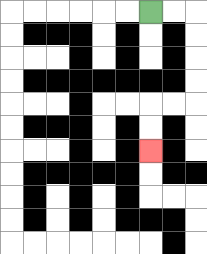{'start': '[6, 0]', 'end': '[6, 6]', 'path_directions': 'R,R,D,D,D,D,L,L,D,D', 'path_coordinates': '[[6, 0], [7, 0], [8, 0], [8, 1], [8, 2], [8, 3], [8, 4], [7, 4], [6, 4], [6, 5], [6, 6]]'}